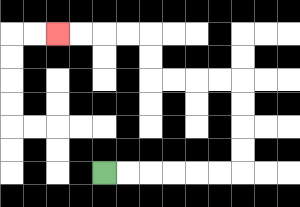{'start': '[4, 7]', 'end': '[2, 1]', 'path_directions': 'R,R,R,R,R,R,U,U,U,U,L,L,L,L,U,U,L,L,L,L', 'path_coordinates': '[[4, 7], [5, 7], [6, 7], [7, 7], [8, 7], [9, 7], [10, 7], [10, 6], [10, 5], [10, 4], [10, 3], [9, 3], [8, 3], [7, 3], [6, 3], [6, 2], [6, 1], [5, 1], [4, 1], [3, 1], [2, 1]]'}